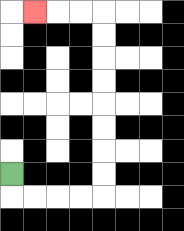{'start': '[0, 7]', 'end': '[1, 0]', 'path_directions': 'D,R,R,R,R,U,U,U,U,U,U,U,U,L,L,L', 'path_coordinates': '[[0, 7], [0, 8], [1, 8], [2, 8], [3, 8], [4, 8], [4, 7], [4, 6], [4, 5], [4, 4], [4, 3], [4, 2], [4, 1], [4, 0], [3, 0], [2, 0], [1, 0]]'}